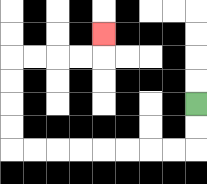{'start': '[8, 4]', 'end': '[4, 1]', 'path_directions': 'D,D,L,L,L,L,L,L,L,L,U,U,U,U,R,R,R,R,U', 'path_coordinates': '[[8, 4], [8, 5], [8, 6], [7, 6], [6, 6], [5, 6], [4, 6], [3, 6], [2, 6], [1, 6], [0, 6], [0, 5], [0, 4], [0, 3], [0, 2], [1, 2], [2, 2], [3, 2], [4, 2], [4, 1]]'}